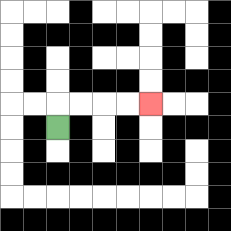{'start': '[2, 5]', 'end': '[6, 4]', 'path_directions': 'U,R,R,R,R', 'path_coordinates': '[[2, 5], [2, 4], [3, 4], [4, 4], [5, 4], [6, 4]]'}